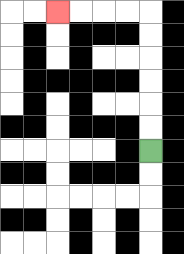{'start': '[6, 6]', 'end': '[2, 0]', 'path_directions': 'U,U,U,U,U,U,L,L,L,L', 'path_coordinates': '[[6, 6], [6, 5], [6, 4], [6, 3], [6, 2], [6, 1], [6, 0], [5, 0], [4, 0], [3, 0], [2, 0]]'}